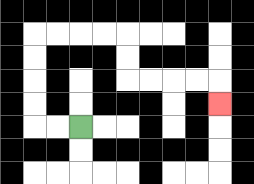{'start': '[3, 5]', 'end': '[9, 4]', 'path_directions': 'L,L,U,U,U,U,R,R,R,R,D,D,R,R,R,R,D', 'path_coordinates': '[[3, 5], [2, 5], [1, 5], [1, 4], [1, 3], [1, 2], [1, 1], [2, 1], [3, 1], [4, 1], [5, 1], [5, 2], [5, 3], [6, 3], [7, 3], [8, 3], [9, 3], [9, 4]]'}